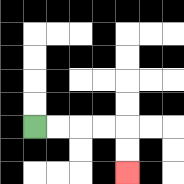{'start': '[1, 5]', 'end': '[5, 7]', 'path_directions': 'R,R,R,R,D,D', 'path_coordinates': '[[1, 5], [2, 5], [3, 5], [4, 5], [5, 5], [5, 6], [5, 7]]'}